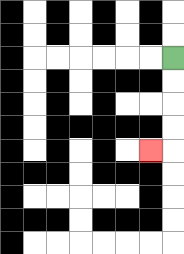{'start': '[7, 2]', 'end': '[6, 6]', 'path_directions': 'D,D,D,D,L', 'path_coordinates': '[[7, 2], [7, 3], [7, 4], [7, 5], [7, 6], [6, 6]]'}